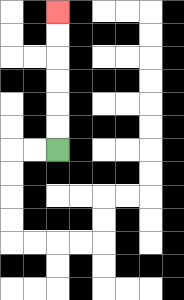{'start': '[2, 6]', 'end': '[2, 0]', 'path_directions': 'U,U,U,U,U,U', 'path_coordinates': '[[2, 6], [2, 5], [2, 4], [2, 3], [2, 2], [2, 1], [2, 0]]'}